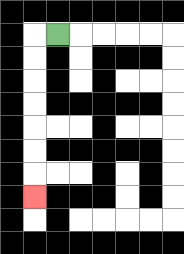{'start': '[2, 1]', 'end': '[1, 8]', 'path_directions': 'L,D,D,D,D,D,D,D', 'path_coordinates': '[[2, 1], [1, 1], [1, 2], [1, 3], [1, 4], [1, 5], [1, 6], [1, 7], [1, 8]]'}